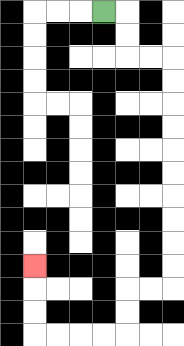{'start': '[4, 0]', 'end': '[1, 11]', 'path_directions': 'R,D,D,R,R,D,D,D,D,D,D,D,D,D,D,L,L,D,D,L,L,L,L,U,U,U', 'path_coordinates': '[[4, 0], [5, 0], [5, 1], [5, 2], [6, 2], [7, 2], [7, 3], [7, 4], [7, 5], [7, 6], [7, 7], [7, 8], [7, 9], [7, 10], [7, 11], [7, 12], [6, 12], [5, 12], [5, 13], [5, 14], [4, 14], [3, 14], [2, 14], [1, 14], [1, 13], [1, 12], [1, 11]]'}